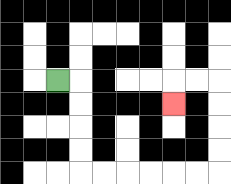{'start': '[2, 3]', 'end': '[7, 4]', 'path_directions': 'R,D,D,D,D,R,R,R,R,R,R,U,U,U,U,L,L,D', 'path_coordinates': '[[2, 3], [3, 3], [3, 4], [3, 5], [3, 6], [3, 7], [4, 7], [5, 7], [6, 7], [7, 7], [8, 7], [9, 7], [9, 6], [9, 5], [9, 4], [9, 3], [8, 3], [7, 3], [7, 4]]'}